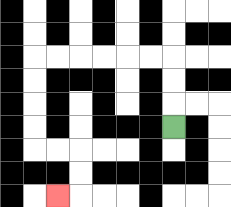{'start': '[7, 5]', 'end': '[2, 8]', 'path_directions': 'U,U,U,L,L,L,L,L,L,D,D,D,D,R,R,D,D,L', 'path_coordinates': '[[7, 5], [7, 4], [7, 3], [7, 2], [6, 2], [5, 2], [4, 2], [3, 2], [2, 2], [1, 2], [1, 3], [1, 4], [1, 5], [1, 6], [2, 6], [3, 6], [3, 7], [3, 8], [2, 8]]'}